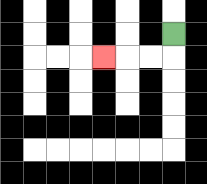{'start': '[7, 1]', 'end': '[4, 2]', 'path_directions': 'D,L,L,L', 'path_coordinates': '[[7, 1], [7, 2], [6, 2], [5, 2], [4, 2]]'}